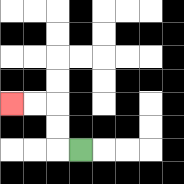{'start': '[3, 6]', 'end': '[0, 4]', 'path_directions': 'L,U,U,L,L', 'path_coordinates': '[[3, 6], [2, 6], [2, 5], [2, 4], [1, 4], [0, 4]]'}